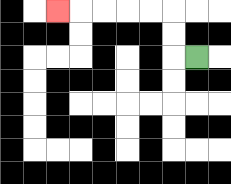{'start': '[8, 2]', 'end': '[2, 0]', 'path_directions': 'L,U,U,L,L,L,L,L', 'path_coordinates': '[[8, 2], [7, 2], [7, 1], [7, 0], [6, 0], [5, 0], [4, 0], [3, 0], [2, 0]]'}